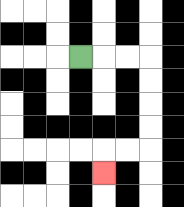{'start': '[3, 2]', 'end': '[4, 7]', 'path_directions': 'R,R,R,D,D,D,D,L,L,D', 'path_coordinates': '[[3, 2], [4, 2], [5, 2], [6, 2], [6, 3], [6, 4], [6, 5], [6, 6], [5, 6], [4, 6], [4, 7]]'}